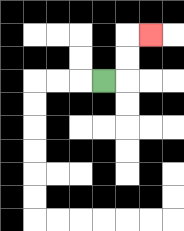{'start': '[4, 3]', 'end': '[6, 1]', 'path_directions': 'R,U,U,R', 'path_coordinates': '[[4, 3], [5, 3], [5, 2], [5, 1], [6, 1]]'}